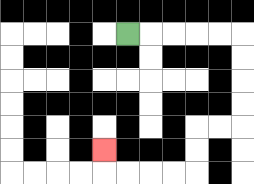{'start': '[5, 1]', 'end': '[4, 6]', 'path_directions': 'R,R,R,R,R,D,D,D,D,L,L,D,D,L,L,L,L,U', 'path_coordinates': '[[5, 1], [6, 1], [7, 1], [8, 1], [9, 1], [10, 1], [10, 2], [10, 3], [10, 4], [10, 5], [9, 5], [8, 5], [8, 6], [8, 7], [7, 7], [6, 7], [5, 7], [4, 7], [4, 6]]'}